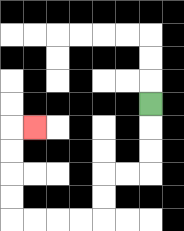{'start': '[6, 4]', 'end': '[1, 5]', 'path_directions': 'D,D,D,L,L,D,D,L,L,L,L,U,U,U,U,R', 'path_coordinates': '[[6, 4], [6, 5], [6, 6], [6, 7], [5, 7], [4, 7], [4, 8], [4, 9], [3, 9], [2, 9], [1, 9], [0, 9], [0, 8], [0, 7], [0, 6], [0, 5], [1, 5]]'}